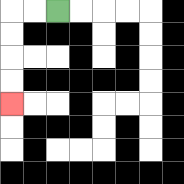{'start': '[2, 0]', 'end': '[0, 4]', 'path_directions': 'L,L,D,D,D,D', 'path_coordinates': '[[2, 0], [1, 0], [0, 0], [0, 1], [0, 2], [0, 3], [0, 4]]'}